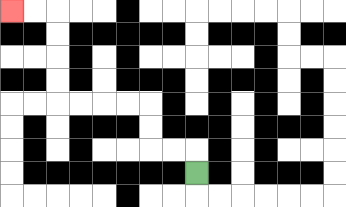{'start': '[8, 7]', 'end': '[0, 0]', 'path_directions': 'U,L,L,U,U,L,L,L,L,U,U,U,U,L,L', 'path_coordinates': '[[8, 7], [8, 6], [7, 6], [6, 6], [6, 5], [6, 4], [5, 4], [4, 4], [3, 4], [2, 4], [2, 3], [2, 2], [2, 1], [2, 0], [1, 0], [0, 0]]'}